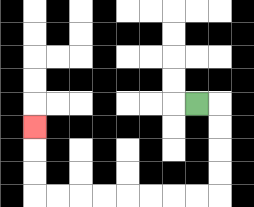{'start': '[8, 4]', 'end': '[1, 5]', 'path_directions': 'R,D,D,D,D,L,L,L,L,L,L,L,L,U,U,U', 'path_coordinates': '[[8, 4], [9, 4], [9, 5], [9, 6], [9, 7], [9, 8], [8, 8], [7, 8], [6, 8], [5, 8], [4, 8], [3, 8], [2, 8], [1, 8], [1, 7], [1, 6], [1, 5]]'}